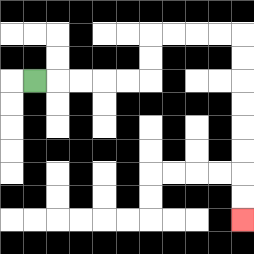{'start': '[1, 3]', 'end': '[10, 9]', 'path_directions': 'R,R,R,R,R,U,U,R,R,R,R,D,D,D,D,D,D,D,D', 'path_coordinates': '[[1, 3], [2, 3], [3, 3], [4, 3], [5, 3], [6, 3], [6, 2], [6, 1], [7, 1], [8, 1], [9, 1], [10, 1], [10, 2], [10, 3], [10, 4], [10, 5], [10, 6], [10, 7], [10, 8], [10, 9]]'}